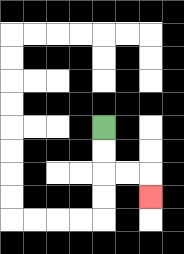{'start': '[4, 5]', 'end': '[6, 8]', 'path_directions': 'D,D,R,R,D', 'path_coordinates': '[[4, 5], [4, 6], [4, 7], [5, 7], [6, 7], [6, 8]]'}